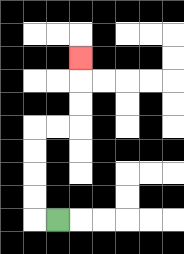{'start': '[2, 9]', 'end': '[3, 2]', 'path_directions': 'L,U,U,U,U,R,R,U,U,U', 'path_coordinates': '[[2, 9], [1, 9], [1, 8], [1, 7], [1, 6], [1, 5], [2, 5], [3, 5], [3, 4], [3, 3], [3, 2]]'}